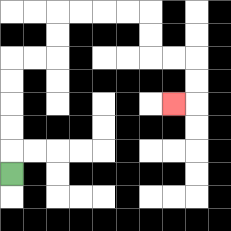{'start': '[0, 7]', 'end': '[7, 4]', 'path_directions': 'U,U,U,U,U,R,R,U,U,R,R,R,R,D,D,R,R,D,D,L', 'path_coordinates': '[[0, 7], [0, 6], [0, 5], [0, 4], [0, 3], [0, 2], [1, 2], [2, 2], [2, 1], [2, 0], [3, 0], [4, 0], [5, 0], [6, 0], [6, 1], [6, 2], [7, 2], [8, 2], [8, 3], [8, 4], [7, 4]]'}